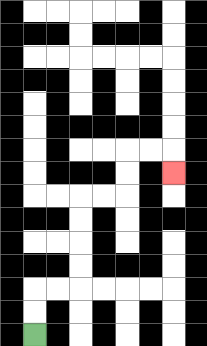{'start': '[1, 14]', 'end': '[7, 7]', 'path_directions': 'U,U,R,R,U,U,U,U,R,R,U,U,R,R,D', 'path_coordinates': '[[1, 14], [1, 13], [1, 12], [2, 12], [3, 12], [3, 11], [3, 10], [3, 9], [3, 8], [4, 8], [5, 8], [5, 7], [5, 6], [6, 6], [7, 6], [7, 7]]'}